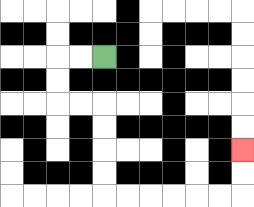{'start': '[4, 2]', 'end': '[10, 6]', 'path_directions': 'L,L,D,D,R,R,D,D,D,D,R,R,R,R,R,R,U,U', 'path_coordinates': '[[4, 2], [3, 2], [2, 2], [2, 3], [2, 4], [3, 4], [4, 4], [4, 5], [4, 6], [4, 7], [4, 8], [5, 8], [6, 8], [7, 8], [8, 8], [9, 8], [10, 8], [10, 7], [10, 6]]'}